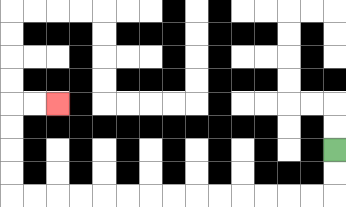{'start': '[14, 6]', 'end': '[2, 4]', 'path_directions': 'D,D,L,L,L,L,L,L,L,L,L,L,L,L,L,L,U,U,U,U,R,R', 'path_coordinates': '[[14, 6], [14, 7], [14, 8], [13, 8], [12, 8], [11, 8], [10, 8], [9, 8], [8, 8], [7, 8], [6, 8], [5, 8], [4, 8], [3, 8], [2, 8], [1, 8], [0, 8], [0, 7], [0, 6], [0, 5], [0, 4], [1, 4], [2, 4]]'}